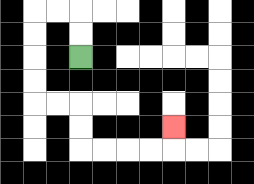{'start': '[3, 2]', 'end': '[7, 5]', 'path_directions': 'U,U,L,L,D,D,D,D,R,R,D,D,R,R,R,R,U', 'path_coordinates': '[[3, 2], [3, 1], [3, 0], [2, 0], [1, 0], [1, 1], [1, 2], [1, 3], [1, 4], [2, 4], [3, 4], [3, 5], [3, 6], [4, 6], [5, 6], [6, 6], [7, 6], [7, 5]]'}